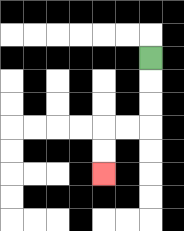{'start': '[6, 2]', 'end': '[4, 7]', 'path_directions': 'D,D,D,L,L,D,D', 'path_coordinates': '[[6, 2], [6, 3], [6, 4], [6, 5], [5, 5], [4, 5], [4, 6], [4, 7]]'}